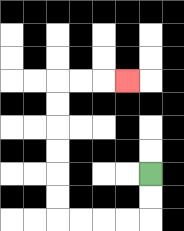{'start': '[6, 7]', 'end': '[5, 3]', 'path_directions': 'D,D,L,L,L,L,U,U,U,U,U,U,R,R,R', 'path_coordinates': '[[6, 7], [6, 8], [6, 9], [5, 9], [4, 9], [3, 9], [2, 9], [2, 8], [2, 7], [2, 6], [2, 5], [2, 4], [2, 3], [3, 3], [4, 3], [5, 3]]'}